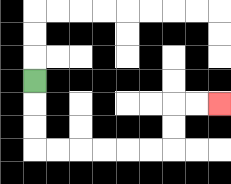{'start': '[1, 3]', 'end': '[9, 4]', 'path_directions': 'D,D,D,R,R,R,R,R,R,U,U,R,R', 'path_coordinates': '[[1, 3], [1, 4], [1, 5], [1, 6], [2, 6], [3, 6], [4, 6], [5, 6], [6, 6], [7, 6], [7, 5], [7, 4], [8, 4], [9, 4]]'}